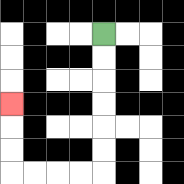{'start': '[4, 1]', 'end': '[0, 4]', 'path_directions': 'D,D,D,D,D,D,L,L,L,L,U,U,U', 'path_coordinates': '[[4, 1], [4, 2], [4, 3], [4, 4], [4, 5], [4, 6], [4, 7], [3, 7], [2, 7], [1, 7], [0, 7], [0, 6], [0, 5], [0, 4]]'}